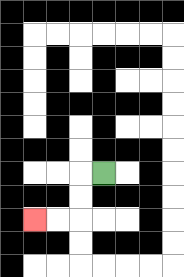{'start': '[4, 7]', 'end': '[1, 9]', 'path_directions': 'L,D,D,L,L', 'path_coordinates': '[[4, 7], [3, 7], [3, 8], [3, 9], [2, 9], [1, 9]]'}